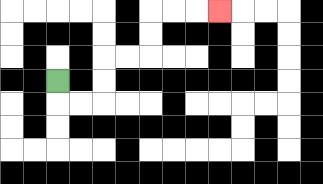{'start': '[2, 3]', 'end': '[9, 0]', 'path_directions': 'D,R,R,U,U,R,R,U,U,R,R,R', 'path_coordinates': '[[2, 3], [2, 4], [3, 4], [4, 4], [4, 3], [4, 2], [5, 2], [6, 2], [6, 1], [6, 0], [7, 0], [8, 0], [9, 0]]'}